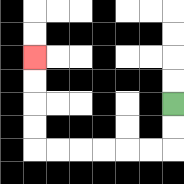{'start': '[7, 4]', 'end': '[1, 2]', 'path_directions': 'D,D,L,L,L,L,L,L,U,U,U,U', 'path_coordinates': '[[7, 4], [7, 5], [7, 6], [6, 6], [5, 6], [4, 6], [3, 6], [2, 6], [1, 6], [1, 5], [1, 4], [1, 3], [1, 2]]'}